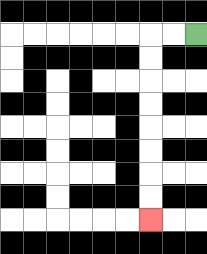{'start': '[8, 1]', 'end': '[6, 9]', 'path_directions': 'L,L,D,D,D,D,D,D,D,D', 'path_coordinates': '[[8, 1], [7, 1], [6, 1], [6, 2], [6, 3], [6, 4], [6, 5], [6, 6], [6, 7], [6, 8], [6, 9]]'}